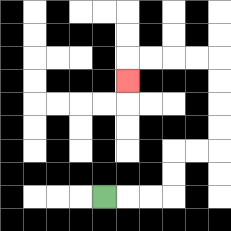{'start': '[4, 8]', 'end': '[5, 3]', 'path_directions': 'R,R,R,U,U,R,R,U,U,U,U,L,L,L,L,D', 'path_coordinates': '[[4, 8], [5, 8], [6, 8], [7, 8], [7, 7], [7, 6], [8, 6], [9, 6], [9, 5], [9, 4], [9, 3], [9, 2], [8, 2], [7, 2], [6, 2], [5, 2], [5, 3]]'}